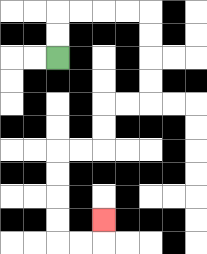{'start': '[2, 2]', 'end': '[4, 9]', 'path_directions': 'U,U,R,R,R,R,D,D,D,D,L,L,D,D,L,L,D,D,D,D,R,R,U', 'path_coordinates': '[[2, 2], [2, 1], [2, 0], [3, 0], [4, 0], [5, 0], [6, 0], [6, 1], [6, 2], [6, 3], [6, 4], [5, 4], [4, 4], [4, 5], [4, 6], [3, 6], [2, 6], [2, 7], [2, 8], [2, 9], [2, 10], [3, 10], [4, 10], [4, 9]]'}